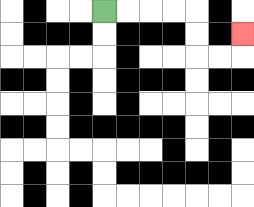{'start': '[4, 0]', 'end': '[10, 1]', 'path_directions': 'R,R,R,R,D,D,R,R,U', 'path_coordinates': '[[4, 0], [5, 0], [6, 0], [7, 0], [8, 0], [8, 1], [8, 2], [9, 2], [10, 2], [10, 1]]'}